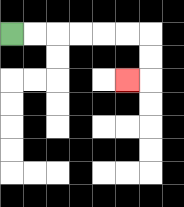{'start': '[0, 1]', 'end': '[5, 3]', 'path_directions': 'R,R,R,R,R,R,D,D,L', 'path_coordinates': '[[0, 1], [1, 1], [2, 1], [3, 1], [4, 1], [5, 1], [6, 1], [6, 2], [6, 3], [5, 3]]'}